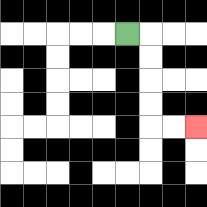{'start': '[5, 1]', 'end': '[8, 5]', 'path_directions': 'R,D,D,D,D,R,R', 'path_coordinates': '[[5, 1], [6, 1], [6, 2], [6, 3], [6, 4], [6, 5], [7, 5], [8, 5]]'}